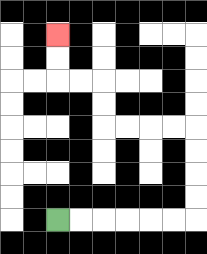{'start': '[2, 9]', 'end': '[2, 1]', 'path_directions': 'R,R,R,R,R,R,U,U,U,U,L,L,L,L,U,U,L,L,U,U', 'path_coordinates': '[[2, 9], [3, 9], [4, 9], [5, 9], [6, 9], [7, 9], [8, 9], [8, 8], [8, 7], [8, 6], [8, 5], [7, 5], [6, 5], [5, 5], [4, 5], [4, 4], [4, 3], [3, 3], [2, 3], [2, 2], [2, 1]]'}